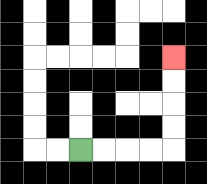{'start': '[3, 6]', 'end': '[7, 2]', 'path_directions': 'R,R,R,R,U,U,U,U', 'path_coordinates': '[[3, 6], [4, 6], [5, 6], [6, 6], [7, 6], [7, 5], [7, 4], [7, 3], [7, 2]]'}